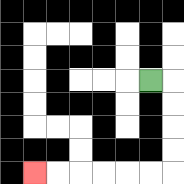{'start': '[6, 3]', 'end': '[1, 7]', 'path_directions': 'R,D,D,D,D,L,L,L,L,L,L', 'path_coordinates': '[[6, 3], [7, 3], [7, 4], [7, 5], [7, 6], [7, 7], [6, 7], [5, 7], [4, 7], [3, 7], [2, 7], [1, 7]]'}